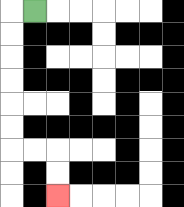{'start': '[1, 0]', 'end': '[2, 8]', 'path_directions': 'L,D,D,D,D,D,D,R,R,D,D', 'path_coordinates': '[[1, 0], [0, 0], [0, 1], [0, 2], [0, 3], [0, 4], [0, 5], [0, 6], [1, 6], [2, 6], [2, 7], [2, 8]]'}